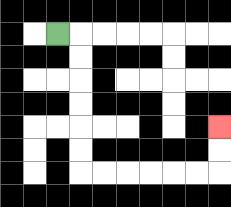{'start': '[2, 1]', 'end': '[9, 5]', 'path_directions': 'R,D,D,D,D,D,D,R,R,R,R,R,R,U,U', 'path_coordinates': '[[2, 1], [3, 1], [3, 2], [3, 3], [3, 4], [3, 5], [3, 6], [3, 7], [4, 7], [5, 7], [6, 7], [7, 7], [8, 7], [9, 7], [9, 6], [9, 5]]'}